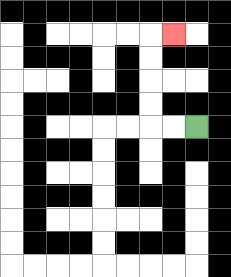{'start': '[8, 5]', 'end': '[7, 1]', 'path_directions': 'L,L,U,U,U,U,R', 'path_coordinates': '[[8, 5], [7, 5], [6, 5], [6, 4], [6, 3], [6, 2], [6, 1], [7, 1]]'}